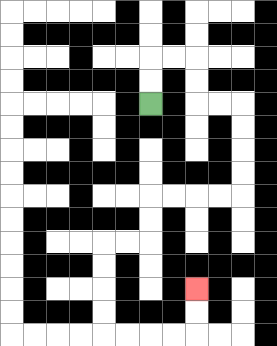{'start': '[6, 4]', 'end': '[8, 12]', 'path_directions': 'U,U,R,R,D,D,R,R,D,D,D,D,L,L,L,L,D,D,L,L,D,D,D,D,R,R,R,R,U,U', 'path_coordinates': '[[6, 4], [6, 3], [6, 2], [7, 2], [8, 2], [8, 3], [8, 4], [9, 4], [10, 4], [10, 5], [10, 6], [10, 7], [10, 8], [9, 8], [8, 8], [7, 8], [6, 8], [6, 9], [6, 10], [5, 10], [4, 10], [4, 11], [4, 12], [4, 13], [4, 14], [5, 14], [6, 14], [7, 14], [8, 14], [8, 13], [8, 12]]'}